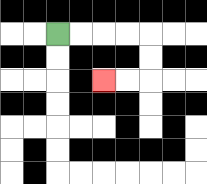{'start': '[2, 1]', 'end': '[4, 3]', 'path_directions': 'R,R,R,R,D,D,L,L', 'path_coordinates': '[[2, 1], [3, 1], [4, 1], [5, 1], [6, 1], [6, 2], [6, 3], [5, 3], [4, 3]]'}